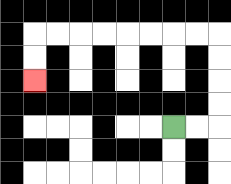{'start': '[7, 5]', 'end': '[1, 3]', 'path_directions': 'R,R,U,U,U,U,L,L,L,L,L,L,L,L,D,D', 'path_coordinates': '[[7, 5], [8, 5], [9, 5], [9, 4], [9, 3], [9, 2], [9, 1], [8, 1], [7, 1], [6, 1], [5, 1], [4, 1], [3, 1], [2, 1], [1, 1], [1, 2], [1, 3]]'}